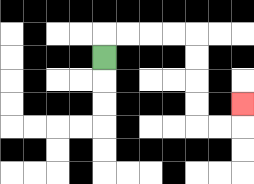{'start': '[4, 2]', 'end': '[10, 4]', 'path_directions': 'U,R,R,R,R,D,D,D,D,R,R,U', 'path_coordinates': '[[4, 2], [4, 1], [5, 1], [6, 1], [7, 1], [8, 1], [8, 2], [8, 3], [8, 4], [8, 5], [9, 5], [10, 5], [10, 4]]'}